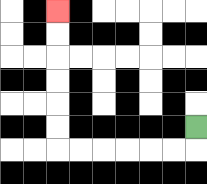{'start': '[8, 5]', 'end': '[2, 0]', 'path_directions': 'D,L,L,L,L,L,L,U,U,U,U,U,U', 'path_coordinates': '[[8, 5], [8, 6], [7, 6], [6, 6], [5, 6], [4, 6], [3, 6], [2, 6], [2, 5], [2, 4], [2, 3], [2, 2], [2, 1], [2, 0]]'}